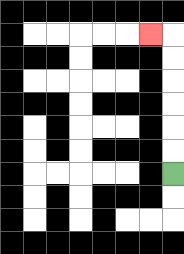{'start': '[7, 7]', 'end': '[6, 1]', 'path_directions': 'U,U,U,U,U,U,L', 'path_coordinates': '[[7, 7], [7, 6], [7, 5], [7, 4], [7, 3], [7, 2], [7, 1], [6, 1]]'}